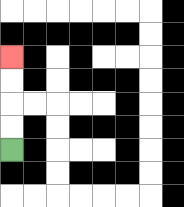{'start': '[0, 6]', 'end': '[0, 2]', 'path_directions': 'U,U,U,U', 'path_coordinates': '[[0, 6], [0, 5], [0, 4], [0, 3], [0, 2]]'}